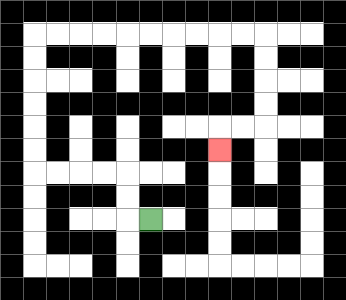{'start': '[6, 9]', 'end': '[9, 6]', 'path_directions': 'L,U,U,L,L,L,L,U,U,U,U,U,U,R,R,R,R,R,R,R,R,R,R,D,D,D,D,L,L,D', 'path_coordinates': '[[6, 9], [5, 9], [5, 8], [5, 7], [4, 7], [3, 7], [2, 7], [1, 7], [1, 6], [1, 5], [1, 4], [1, 3], [1, 2], [1, 1], [2, 1], [3, 1], [4, 1], [5, 1], [6, 1], [7, 1], [8, 1], [9, 1], [10, 1], [11, 1], [11, 2], [11, 3], [11, 4], [11, 5], [10, 5], [9, 5], [9, 6]]'}